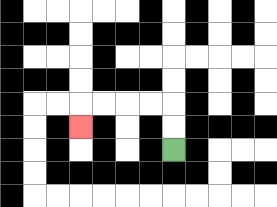{'start': '[7, 6]', 'end': '[3, 5]', 'path_directions': 'U,U,L,L,L,L,D', 'path_coordinates': '[[7, 6], [7, 5], [7, 4], [6, 4], [5, 4], [4, 4], [3, 4], [3, 5]]'}